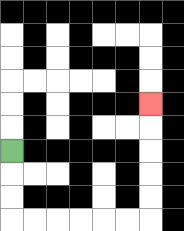{'start': '[0, 6]', 'end': '[6, 4]', 'path_directions': 'D,D,D,R,R,R,R,R,R,U,U,U,U,U', 'path_coordinates': '[[0, 6], [0, 7], [0, 8], [0, 9], [1, 9], [2, 9], [3, 9], [4, 9], [5, 9], [6, 9], [6, 8], [6, 7], [6, 6], [6, 5], [6, 4]]'}